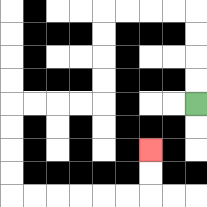{'start': '[8, 4]', 'end': '[6, 6]', 'path_directions': 'U,U,U,U,L,L,L,L,D,D,D,D,L,L,L,L,D,D,D,D,R,R,R,R,R,R,U,U', 'path_coordinates': '[[8, 4], [8, 3], [8, 2], [8, 1], [8, 0], [7, 0], [6, 0], [5, 0], [4, 0], [4, 1], [4, 2], [4, 3], [4, 4], [3, 4], [2, 4], [1, 4], [0, 4], [0, 5], [0, 6], [0, 7], [0, 8], [1, 8], [2, 8], [3, 8], [4, 8], [5, 8], [6, 8], [6, 7], [6, 6]]'}